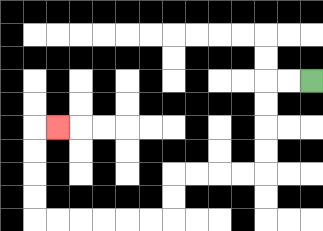{'start': '[13, 3]', 'end': '[2, 5]', 'path_directions': 'L,L,D,D,D,D,L,L,L,L,D,D,L,L,L,L,L,L,U,U,U,U,R', 'path_coordinates': '[[13, 3], [12, 3], [11, 3], [11, 4], [11, 5], [11, 6], [11, 7], [10, 7], [9, 7], [8, 7], [7, 7], [7, 8], [7, 9], [6, 9], [5, 9], [4, 9], [3, 9], [2, 9], [1, 9], [1, 8], [1, 7], [1, 6], [1, 5], [2, 5]]'}